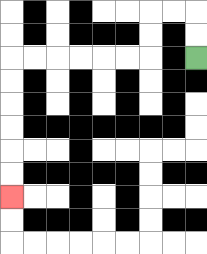{'start': '[8, 2]', 'end': '[0, 8]', 'path_directions': 'U,U,L,L,D,D,L,L,L,L,L,L,D,D,D,D,D,D', 'path_coordinates': '[[8, 2], [8, 1], [8, 0], [7, 0], [6, 0], [6, 1], [6, 2], [5, 2], [4, 2], [3, 2], [2, 2], [1, 2], [0, 2], [0, 3], [0, 4], [0, 5], [0, 6], [0, 7], [0, 8]]'}